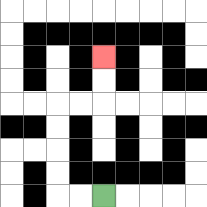{'start': '[4, 8]', 'end': '[4, 2]', 'path_directions': 'L,L,U,U,U,U,R,R,U,U', 'path_coordinates': '[[4, 8], [3, 8], [2, 8], [2, 7], [2, 6], [2, 5], [2, 4], [3, 4], [4, 4], [4, 3], [4, 2]]'}